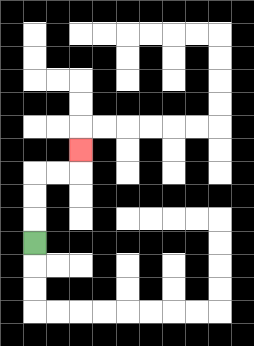{'start': '[1, 10]', 'end': '[3, 6]', 'path_directions': 'U,U,U,R,R,U', 'path_coordinates': '[[1, 10], [1, 9], [1, 8], [1, 7], [2, 7], [3, 7], [3, 6]]'}